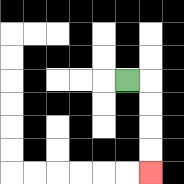{'start': '[5, 3]', 'end': '[6, 7]', 'path_directions': 'R,D,D,D,D', 'path_coordinates': '[[5, 3], [6, 3], [6, 4], [6, 5], [6, 6], [6, 7]]'}